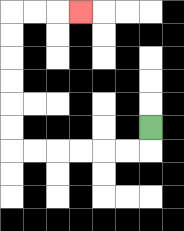{'start': '[6, 5]', 'end': '[3, 0]', 'path_directions': 'D,L,L,L,L,L,L,U,U,U,U,U,U,R,R,R', 'path_coordinates': '[[6, 5], [6, 6], [5, 6], [4, 6], [3, 6], [2, 6], [1, 6], [0, 6], [0, 5], [0, 4], [0, 3], [0, 2], [0, 1], [0, 0], [1, 0], [2, 0], [3, 0]]'}